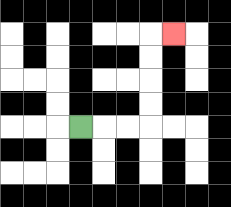{'start': '[3, 5]', 'end': '[7, 1]', 'path_directions': 'R,R,R,U,U,U,U,R', 'path_coordinates': '[[3, 5], [4, 5], [5, 5], [6, 5], [6, 4], [6, 3], [6, 2], [6, 1], [7, 1]]'}